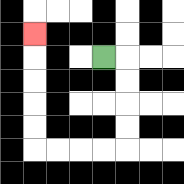{'start': '[4, 2]', 'end': '[1, 1]', 'path_directions': 'R,D,D,D,D,L,L,L,L,U,U,U,U,U', 'path_coordinates': '[[4, 2], [5, 2], [5, 3], [5, 4], [5, 5], [5, 6], [4, 6], [3, 6], [2, 6], [1, 6], [1, 5], [1, 4], [1, 3], [1, 2], [1, 1]]'}